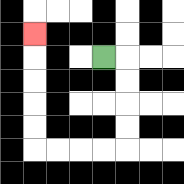{'start': '[4, 2]', 'end': '[1, 1]', 'path_directions': 'R,D,D,D,D,L,L,L,L,U,U,U,U,U', 'path_coordinates': '[[4, 2], [5, 2], [5, 3], [5, 4], [5, 5], [5, 6], [4, 6], [3, 6], [2, 6], [1, 6], [1, 5], [1, 4], [1, 3], [1, 2], [1, 1]]'}